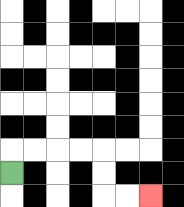{'start': '[0, 7]', 'end': '[6, 8]', 'path_directions': 'U,R,R,R,R,D,D,R,R', 'path_coordinates': '[[0, 7], [0, 6], [1, 6], [2, 6], [3, 6], [4, 6], [4, 7], [4, 8], [5, 8], [6, 8]]'}